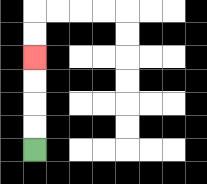{'start': '[1, 6]', 'end': '[1, 2]', 'path_directions': 'U,U,U,U', 'path_coordinates': '[[1, 6], [1, 5], [1, 4], [1, 3], [1, 2]]'}